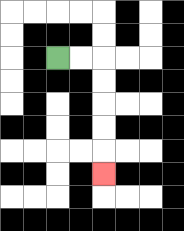{'start': '[2, 2]', 'end': '[4, 7]', 'path_directions': 'R,R,D,D,D,D,D', 'path_coordinates': '[[2, 2], [3, 2], [4, 2], [4, 3], [4, 4], [4, 5], [4, 6], [4, 7]]'}